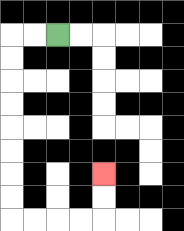{'start': '[2, 1]', 'end': '[4, 7]', 'path_directions': 'L,L,D,D,D,D,D,D,D,D,R,R,R,R,U,U', 'path_coordinates': '[[2, 1], [1, 1], [0, 1], [0, 2], [0, 3], [0, 4], [0, 5], [0, 6], [0, 7], [0, 8], [0, 9], [1, 9], [2, 9], [3, 9], [4, 9], [4, 8], [4, 7]]'}